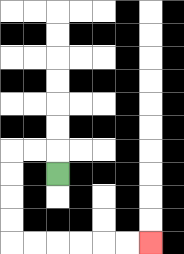{'start': '[2, 7]', 'end': '[6, 10]', 'path_directions': 'U,L,L,D,D,D,D,R,R,R,R,R,R', 'path_coordinates': '[[2, 7], [2, 6], [1, 6], [0, 6], [0, 7], [0, 8], [0, 9], [0, 10], [1, 10], [2, 10], [3, 10], [4, 10], [5, 10], [6, 10]]'}